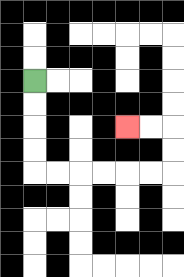{'start': '[1, 3]', 'end': '[5, 5]', 'path_directions': 'D,D,D,D,R,R,R,R,R,R,U,U,L,L', 'path_coordinates': '[[1, 3], [1, 4], [1, 5], [1, 6], [1, 7], [2, 7], [3, 7], [4, 7], [5, 7], [6, 7], [7, 7], [7, 6], [7, 5], [6, 5], [5, 5]]'}